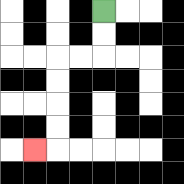{'start': '[4, 0]', 'end': '[1, 6]', 'path_directions': 'D,D,L,L,D,D,D,D,L', 'path_coordinates': '[[4, 0], [4, 1], [4, 2], [3, 2], [2, 2], [2, 3], [2, 4], [2, 5], [2, 6], [1, 6]]'}